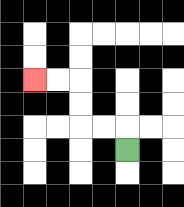{'start': '[5, 6]', 'end': '[1, 3]', 'path_directions': 'U,L,L,U,U,L,L', 'path_coordinates': '[[5, 6], [5, 5], [4, 5], [3, 5], [3, 4], [3, 3], [2, 3], [1, 3]]'}